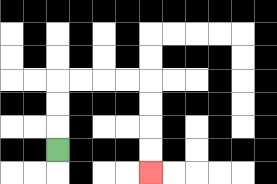{'start': '[2, 6]', 'end': '[6, 7]', 'path_directions': 'U,U,U,R,R,R,R,D,D,D,D', 'path_coordinates': '[[2, 6], [2, 5], [2, 4], [2, 3], [3, 3], [4, 3], [5, 3], [6, 3], [6, 4], [6, 5], [6, 6], [6, 7]]'}